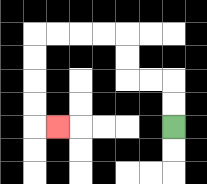{'start': '[7, 5]', 'end': '[2, 5]', 'path_directions': 'U,U,L,L,U,U,L,L,L,L,D,D,D,D,R', 'path_coordinates': '[[7, 5], [7, 4], [7, 3], [6, 3], [5, 3], [5, 2], [5, 1], [4, 1], [3, 1], [2, 1], [1, 1], [1, 2], [1, 3], [1, 4], [1, 5], [2, 5]]'}